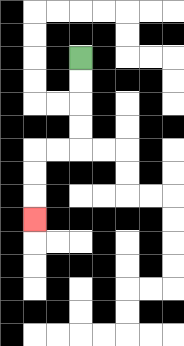{'start': '[3, 2]', 'end': '[1, 9]', 'path_directions': 'D,D,D,D,L,L,D,D,D', 'path_coordinates': '[[3, 2], [3, 3], [3, 4], [3, 5], [3, 6], [2, 6], [1, 6], [1, 7], [1, 8], [1, 9]]'}